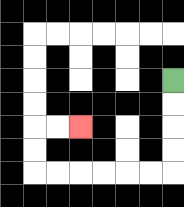{'start': '[7, 3]', 'end': '[3, 5]', 'path_directions': 'D,D,D,D,L,L,L,L,L,L,U,U,R,R', 'path_coordinates': '[[7, 3], [7, 4], [7, 5], [7, 6], [7, 7], [6, 7], [5, 7], [4, 7], [3, 7], [2, 7], [1, 7], [1, 6], [1, 5], [2, 5], [3, 5]]'}